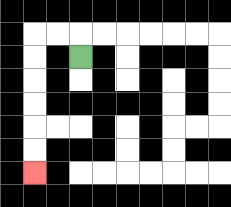{'start': '[3, 2]', 'end': '[1, 7]', 'path_directions': 'U,L,L,D,D,D,D,D,D', 'path_coordinates': '[[3, 2], [3, 1], [2, 1], [1, 1], [1, 2], [1, 3], [1, 4], [1, 5], [1, 6], [1, 7]]'}